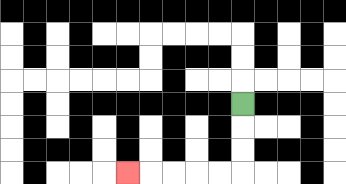{'start': '[10, 4]', 'end': '[5, 7]', 'path_directions': 'D,D,D,L,L,L,L,L', 'path_coordinates': '[[10, 4], [10, 5], [10, 6], [10, 7], [9, 7], [8, 7], [7, 7], [6, 7], [5, 7]]'}